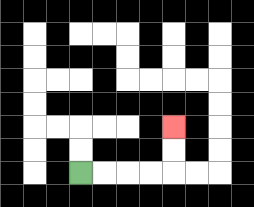{'start': '[3, 7]', 'end': '[7, 5]', 'path_directions': 'R,R,R,R,U,U', 'path_coordinates': '[[3, 7], [4, 7], [5, 7], [6, 7], [7, 7], [7, 6], [7, 5]]'}